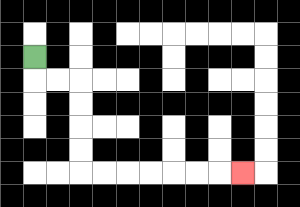{'start': '[1, 2]', 'end': '[10, 7]', 'path_directions': 'D,R,R,D,D,D,D,R,R,R,R,R,R,R', 'path_coordinates': '[[1, 2], [1, 3], [2, 3], [3, 3], [3, 4], [3, 5], [3, 6], [3, 7], [4, 7], [5, 7], [6, 7], [7, 7], [8, 7], [9, 7], [10, 7]]'}